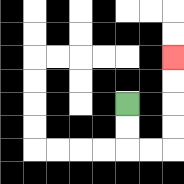{'start': '[5, 4]', 'end': '[7, 2]', 'path_directions': 'D,D,R,R,U,U,U,U', 'path_coordinates': '[[5, 4], [5, 5], [5, 6], [6, 6], [7, 6], [7, 5], [7, 4], [7, 3], [7, 2]]'}